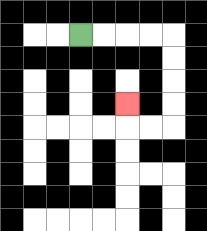{'start': '[3, 1]', 'end': '[5, 4]', 'path_directions': 'R,R,R,R,D,D,D,D,L,L,U', 'path_coordinates': '[[3, 1], [4, 1], [5, 1], [6, 1], [7, 1], [7, 2], [7, 3], [7, 4], [7, 5], [6, 5], [5, 5], [5, 4]]'}